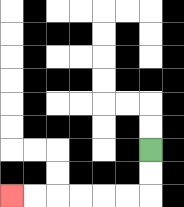{'start': '[6, 6]', 'end': '[0, 8]', 'path_directions': 'D,D,L,L,L,L,L,L', 'path_coordinates': '[[6, 6], [6, 7], [6, 8], [5, 8], [4, 8], [3, 8], [2, 8], [1, 8], [0, 8]]'}